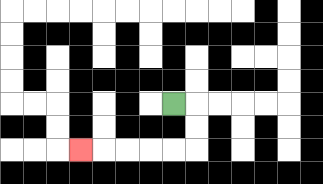{'start': '[7, 4]', 'end': '[3, 6]', 'path_directions': 'R,D,D,L,L,L,L,L', 'path_coordinates': '[[7, 4], [8, 4], [8, 5], [8, 6], [7, 6], [6, 6], [5, 6], [4, 6], [3, 6]]'}